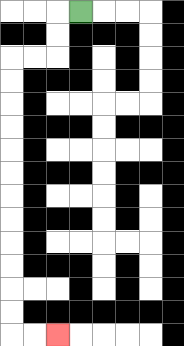{'start': '[3, 0]', 'end': '[2, 14]', 'path_directions': 'L,D,D,L,L,D,D,D,D,D,D,D,D,D,D,D,D,R,R', 'path_coordinates': '[[3, 0], [2, 0], [2, 1], [2, 2], [1, 2], [0, 2], [0, 3], [0, 4], [0, 5], [0, 6], [0, 7], [0, 8], [0, 9], [0, 10], [0, 11], [0, 12], [0, 13], [0, 14], [1, 14], [2, 14]]'}